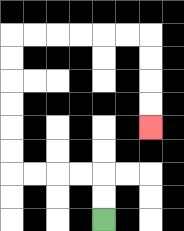{'start': '[4, 9]', 'end': '[6, 5]', 'path_directions': 'U,U,L,L,L,L,U,U,U,U,U,U,R,R,R,R,R,R,D,D,D,D', 'path_coordinates': '[[4, 9], [4, 8], [4, 7], [3, 7], [2, 7], [1, 7], [0, 7], [0, 6], [0, 5], [0, 4], [0, 3], [0, 2], [0, 1], [1, 1], [2, 1], [3, 1], [4, 1], [5, 1], [6, 1], [6, 2], [6, 3], [6, 4], [6, 5]]'}